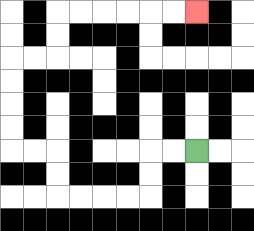{'start': '[8, 6]', 'end': '[8, 0]', 'path_directions': 'L,L,D,D,L,L,L,L,U,U,L,L,U,U,U,U,R,R,U,U,R,R,R,R,R,R', 'path_coordinates': '[[8, 6], [7, 6], [6, 6], [6, 7], [6, 8], [5, 8], [4, 8], [3, 8], [2, 8], [2, 7], [2, 6], [1, 6], [0, 6], [0, 5], [0, 4], [0, 3], [0, 2], [1, 2], [2, 2], [2, 1], [2, 0], [3, 0], [4, 0], [5, 0], [6, 0], [7, 0], [8, 0]]'}